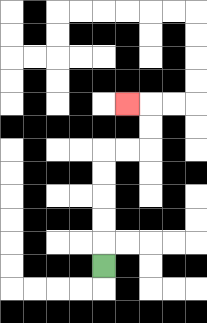{'start': '[4, 11]', 'end': '[5, 4]', 'path_directions': 'U,U,U,U,U,R,R,U,U,L', 'path_coordinates': '[[4, 11], [4, 10], [4, 9], [4, 8], [4, 7], [4, 6], [5, 6], [6, 6], [6, 5], [6, 4], [5, 4]]'}